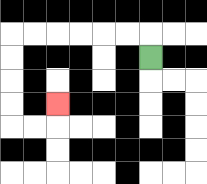{'start': '[6, 2]', 'end': '[2, 4]', 'path_directions': 'U,L,L,L,L,L,L,D,D,D,D,R,R,U', 'path_coordinates': '[[6, 2], [6, 1], [5, 1], [4, 1], [3, 1], [2, 1], [1, 1], [0, 1], [0, 2], [0, 3], [0, 4], [0, 5], [1, 5], [2, 5], [2, 4]]'}